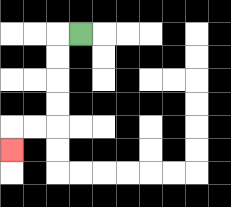{'start': '[3, 1]', 'end': '[0, 6]', 'path_directions': 'L,D,D,D,D,L,L,D', 'path_coordinates': '[[3, 1], [2, 1], [2, 2], [2, 3], [2, 4], [2, 5], [1, 5], [0, 5], [0, 6]]'}